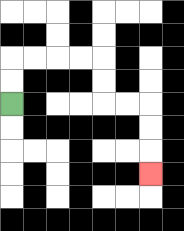{'start': '[0, 4]', 'end': '[6, 7]', 'path_directions': 'U,U,R,R,R,R,D,D,R,R,D,D,D', 'path_coordinates': '[[0, 4], [0, 3], [0, 2], [1, 2], [2, 2], [3, 2], [4, 2], [4, 3], [4, 4], [5, 4], [6, 4], [6, 5], [6, 6], [6, 7]]'}